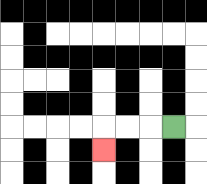{'start': '[7, 5]', 'end': '[4, 6]', 'path_directions': 'L,L,L,D', 'path_coordinates': '[[7, 5], [6, 5], [5, 5], [4, 5], [4, 6]]'}